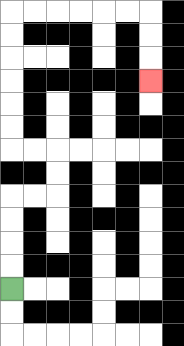{'start': '[0, 12]', 'end': '[6, 3]', 'path_directions': 'U,U,U,U,R,R,U,U,L,L,U,U,U,U,U,U,R,R,R,R,R,R,D,D,D', 'path_coordinates': '[[0, 12], [0, 11], [0, 10], [0, 9], [0, 8], [1, 8], [2, 8], [2, 7], [2, 6], [1, 6], [0, 6], [0, 5], [0, 4], [0, 3], [0, 2], [0, 1], [0, 0], [1, 0], [2, 0], [3, 0], [4, 0], [5, 0], [6, 0], [6, 1], [6, 2], [6, 3]]'}